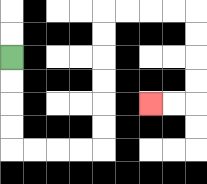{'start': '[0, 2]', 'end': '[6, 4]', 'path_directions': 'D,D,D,D,R,R,R,R,U,U,U,U,U,U,R,R,R,R,D,D,D,D,L,L', 'path_coordinates': '[[0, 2], [0, 3], [0, 4], [0, 5], [0, 6], [1, 6], [2, 6], [3, 6], [4, 6], [4, 5], [4, 4], [4, 3], [4, 2], [4, 1], [4, 0], [5, 0], [6, 0], [7, 0], [8, 0], [8, 1], [8, 2], [8, 3], [8, 4], [7, 4], [6, 4]]'}